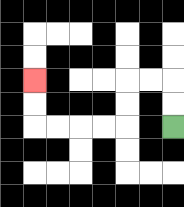{'start': '[7, 5]', 'end': '[1, 3]', 'path_directions': 'U,U,L,L,D,D,L,L,L,L,U,U', 'path_coordinates': '[[7, 5], [7, 4], [7, 3], [6, 3], [5, 3], [5, 4], [5, 5], [4, 5], [3, 5], [2, 5], [1, 5], [1, 4], [1, 3]]'}